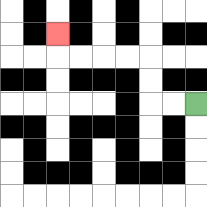{'start': '[8, 4]', 'end': '[2, 1]', 'path_directions': 'L,L,U,U,L,L,L,L,U', 'path_coordinates': '[[8, 4], [7, 4], [6, 4], [6, 3], [6, 2], [5, 2], [4, 2], [3, 2], [2, 2], [2, 1]]'}